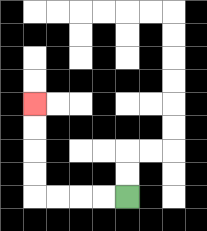{'start': '[5, 8]', 'end': '[1, 4]', 'path_directions': 'L,L,L,L,U,U,U,U', 'path_coordinates': '[[5, 8], [4, 8], [3, 8], [2, 8], [1, 8], [1, 7], [1, 6], [1, 5], [1, 4]]'}